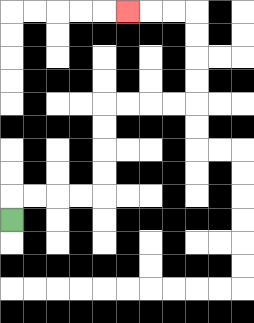{'start': '[0, 9]', 'end': '[5, 0]', 'path_directions': 'U,R,R,R,R,U,U,U,U,R,R,R,R,U,U,U,U,L,L,L', 'path_coordinates': '[[0, 9], [0, 8], [1, 8], [2, 8], [3, 8], [4, 8], [4, 7], [4, 6], [4, 5], [4, 4], [5, 4], [6, 4], [7, 4], [8, 4], [8, 3], [8, 2], [8, 1], [8, 0], [7, 0], [6, 0], [5, 0]]'}